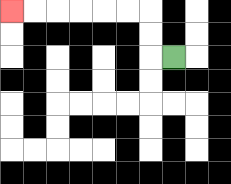{'start': '[7, 2]', 'end': '[0, 0]', 'path_directions': 'L,U,U,L,L,L,L,L,L', 'path_coordinates': '[[7, 2], [6, 2], [6, 1], [6, 0], [5, 0], [4, 0], [3, 0], [2, 0], [1, 0], [0, 0]]'}